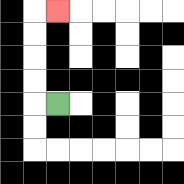{'start': '[2, 4]', 'end': '[2, 0]', 'path_directions': 'L,U,U,U,U,R', 'path_coordinates': '[[2, 4], [1, 4], [1, 3], [1, 2], [1, 1], [1, 0], [2, 0]]'}